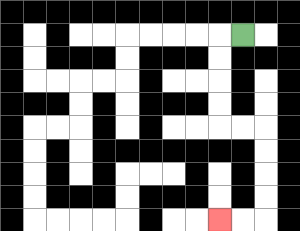{'start': '[10, 1]', 'end': '[9, 9]', 'path_directions': 'L,D,D,D,D,R,R,D,D,D,D,L,L', 'path_coordinates': '[[10, 1], [9, 1], [9, 2], [9, 3], [9, 4], [9, 5], [10, 5], [11, 5], [11, 6], [11, 7], [11, 8], [11, 9], [10, 9], [9, 9]]'}